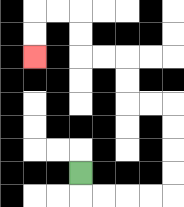{'start': '[3, 7]', 'end': '[1, 2]', 'path_directions': 'D,R,R,R,R,U,U,U,U,L,L,U,U,L,L,U,U,L,L,D,D', 'path_coordinates': '[[3, 7], [3, 8], [4, 8], [5, 8], [6, 8], [7, 8], [7, 7], [7, 6], [7, 5], [7, 4], [6, 4], [5, 4], [5, 3], [5, 2], [4, 2], [3, 2], [3, 1], [3, 0], [2, 0], [1, 0], [1, 1], [1, 2]]'}